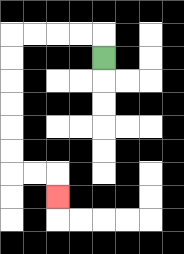{'start': '[4, 2]', 'end': '[2, 8]', 'path_directions': 'U,L,L,L,L,D,D,D,D,D,D,R,R,D', 'path_coordinates': '[[4, 2], [4, 1], [3, 1], [2, 1], [1, 1], [0, 1], [0, 2], [0, 3], [0, 4], [0, 5], [0, 6], [0, 7], [1, 7], [2, 7], [2, 8]]'}